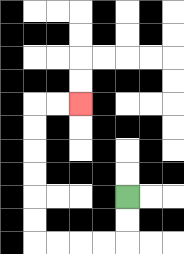{'start': '[5, 8]', 'end': '[3, 4]', 'path_directions': 'D,D,L,L,L,L,U,U,U,U,U,U,R,R', 'path_coordinates': '[[5, 8], [5, 9], [5, 10], [4, 10], [3, 10], [2, 10], [1, 10], [1, 9], [1, 8], [1, 7], [1, 6], [1, 5], [1, 4], [2, 4], [3, 4]]'}